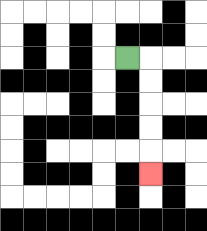{'start': '[5, 2]', 'end': '[6, 7]', 'path_directions': 'R,D,D,D,D,D', 'path_coordinates': '[[5, 2], [6, 2], [6, 3], [6, 4], [6, 5], [6, 6], [6, 7]]'}